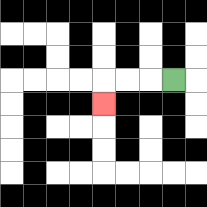{'start': '[7, 3]', 'end': '[4, 4]', 'path_directions': 'L,L,L,D', 'path_coordinates': '[[7, 3], [6, 3], [5, 3], [4, 3], [4, 4]]'}